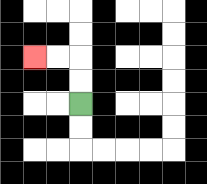{'start': '[3, 4]', 'end': '[1, 2]', 'path_directions': 'U,U,L,L', 'path_coordinates': '[[3, 4], [3, 3], [3, 2], [2, 2], [1, 2]]'}